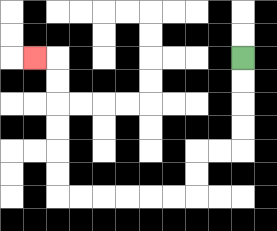{'start': '[10, 2]', 'end': '[1, 2]', 'path_directions': 'D,D,D,D,L,L,D,D,L,L,L,L,L,L,U,U,U,U,U,U,L', 'path_coordinates': '[[10, 2], [10, 3], [10, 4], [10, 5], [10, 6], [9, 6], [8, 6], [8, 7], [8, 8], [7, 8], [6, 8], [5, 8], [4, 8], [3, 8], [2, 8], [2, 7], [2, 6], [2, 5], [2, 4], [2, 3], [2, 2], [1, 2]]'}